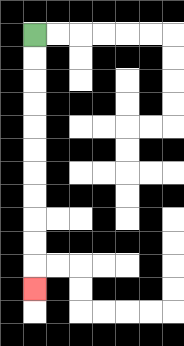{'start': '[1, 1]', 'end': '[1, 12]', 'path_directions': 'D,D,D,D,D,D,D,D,D,D,D', 'path_coordinates': '[[1, 1], [1, 2], [1, 3], [1, 4], [1, 5], [1, 6], [1, 7], [1, 8], [1, 9], [1, 10], [1, 11], [1, 12]]'}